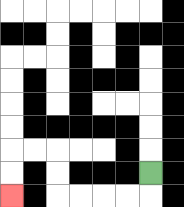{'start': '[6, 7]', 'end': '[0, 8]', 'path_directions': 'D,L,L,L,L,U,U,L,L,D,D', 'path_coordinates': '[[6, 7], [6, 8], [5, 8], [4, 8], [3, 8], [2, 8], [2, 7], [2, 6], [1, 6], [0, 6], [0, 7], [0, 8]]'}